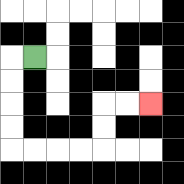{'start': '[1, 2]', 'end': '[6, 4]', 'path_directions': 'L,D,D,D,D,R,R,R,R,U,U,R,R', 'path_coordinates': '[[1, 2], [0, 2], [0, 3], [0, 4], [0, 5], [0, 6], [1, 6], [2, 6], [3, 6], [4, 6], [4, 5], [4, 4], [5, 4], [6, 4]]'}